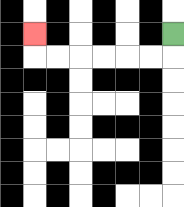{'start': '[7, 1]', 'end': '[1, 1]', 'path_directions': 'D,L,L,L,L,L,L,U', 'path_coordinates': '[[7, 1], [7, 2], [6, 2], [5, 2], [4, 2], [3, 2], [2, 2], [1, 2], [1, 1]]'}